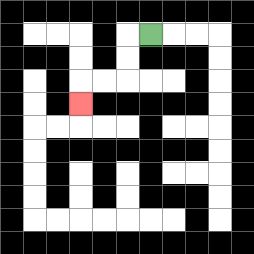{'start': '[6, 1]', 'end': '[3, 4]', 'path_directions': 'L,D,D,L,L,D', 'path_coordinates': '[[6, 1], [5, 1], [5, 2], [5, 3], [4, 3], [3, 3], [3, 4]]'}